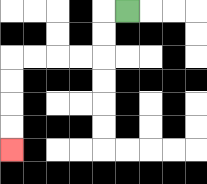{'start': '[5, 0]', 'end': '[0, 6]', 'path_directions': 'L,D,D,L,L,L,L,D,D,D,D', 'path_coordinates': '[[5, 0], [4, 0], [4, 1], [4, 2], [3, 2], [2, 2], [1, 2], [0, 2], [0, 3], [0, 4], [0, 5], [0, 6]]'}